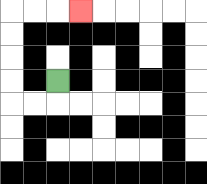{'start': '[2, 3]', 'end': '[3, 0]', 'path_directions': 'D,L,L,U,U,U,U,R,R,R', 'path_coordinates': '[[2, 3], [2, 4], [1, 4], [0, 4], [0, 3], [0, 2], [0, 1], [0, 0], [1, 0], [2, 0], [3, 0]]'}